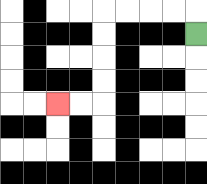{'start': '[8, 1]', 'end': '[2, 4]', 'path_directions': 'U,L,L,L,L,D,D,D,D,L,L', 'path_coordinates': '[[8, 1], [8, 0], [7, 0], [6, 0], [5, 0], [4, 0], [4, 1], [4, 2], [4, 3], [4, 4], [3, 4], [2, 4]]'}